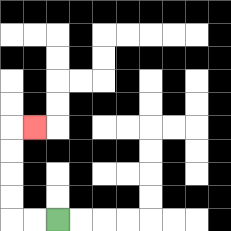{'start': '[2, 9]', 'end': '[1, 5]', 'path_directions': 'L,L,U,U,U,U,R', 'path_coordinates': '[[2, 9], [1, 9], [0, 9], [0, 8], [0, 7], [0, 6], [0, 5], [1, 5]]'}